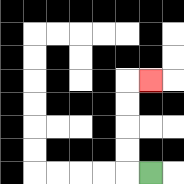{'start': '[6, 7]', 'end': '[6, 3]', 'path_directions': 'L,U,U,U,U,R', 'path_coordinates': '[[6, 7], [5, 7], [5, 6], [5, 5], [5, 4], [5, 3], [6, 3]]'}